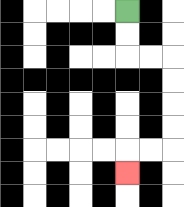{'start': '[5, 0]', 'end': '[5, 7]', 'path_directions': 'D,D,R,R,D,D,D,D,L,L,D', 'path_coordinates': '[[5, 0], [5, 1], [5, 2], [6, 2], [7, 2], [7, 3], [7, 4], [7, 5], [7, 6], [6, 6], [5, 6], [5, 7]]'}